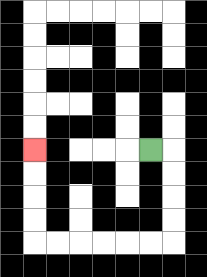{'start': '[6, 6]', 'end': '[1, 6]', 'path_directions': 'R,D,D,D,D,L,L,L,L,L,L,U,U,U,U', 'path_coordinates': '[[6, 6], [7, 6], [7, 7], [7, 8], [7, 9], [7, 10], [6, 10], [5, 10], [4, 10], [3, 10], [2, 10], [1, 10], [1, 9], [1, 8], [1, 7], [1, 6]]'}